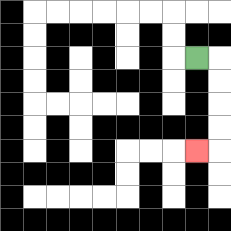{'start': '[8, 2]', 'end': '[8, 6]', 'path_directions': 'R,D,D,D,D,L', 'path_coordinates': '[[8, 2], [9, 2], [9, 3], [9, 4], [9, 5], [9, 6], [8, 6]]'}